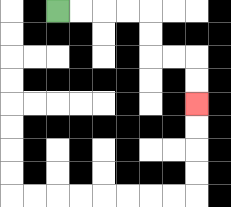{'start': '[2, 0]', 'end': '[8, 4]', 'path_directions': 'R,R,R,R,D,D,R,R,D,D', 'path_coordinates': '[[2, 0], [3, 0], [4, 0], [5, 0], [6, 0], [6, 1], [6, 2], [7, 2], [8, 2], [8, 3], [8, 4]]'}